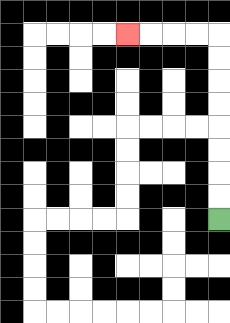{'start': '[9, 9]', 'end': '[5, 1]', 'path_directions': 'U,U,U,U,U,U,U,U,L,L,L,L', 'path_coordinates': '[[9, 9], [9, 8], [9, 7], [9, 6], [9, 5], [9, 4], [9, 3], [9, 2], [9, 1], [8, 1], [7, 1], [6, 1], [5, 1]]'}